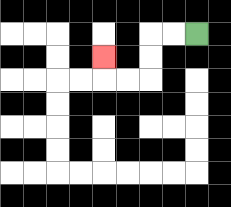{'start': '[8, 1]', 'end': '[4, 2]', 'path_directions': 'L,L,D,D,L,L,U', 'path_coordinates': '[[8, 1], [7, 1], [6, 1], [6, 2], [6, 3], [5, 3], [4, 3], [4, 2]]'}